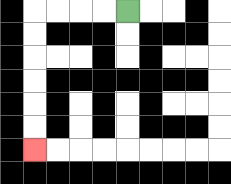{'start': '[5, 0]', 'end': '[1, 6]', 'path_directions': 'L,L,L,L,D,D,D,D,D,D', 'path_coordinates': '[[5, 0], [4, 0], [3, 0], [2, 0], [1, 0], [1, 1], [1, 2], [1, 3], [1, 4], [1, 5], [1, 6]]'}